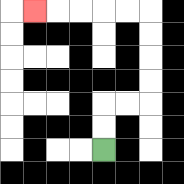{'start': '[4, 6]', 'end': '[1, 0]', 'path_directions': 'U,U,R,R,U,U,U,U,L,L,L,L,L', 'path_coordinates': '[[4, 6], [4, 5], [4, 4], [5, 4], [6, 4], [6, 3], [6, 2], [6, 1], [6, 0], [5, 0], [4, 0], [3, 0], [2, 0], [1, 0]]'}